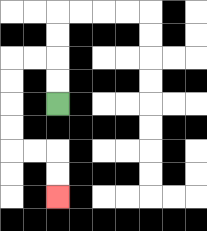{'start': '[2, 4]', 'end': '[2, 8]', 'path_directions': 'U,U,L,L,D,D,D,D,R,R,D,D', 'path_coordinates': '[[2, 4], [2, 3], [2, 2], [1, 2], [0, 2], [0, 3], [0, 4], [0, 5], [0, 6], [1, 6], [2, 6], [2, 7], [2, 8]]'}